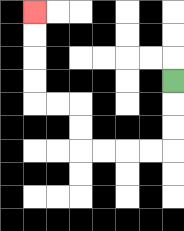{'start': '[7, 3]', 'end': '[1, 0]', 'path_directions': 'D,D,D,L,L,L,L,U,U,L,L,U,U,U,U', 'path_coordinates': '[[7, 3], [7, 4], [7, 5], [7, 6], [6, 6], [5, 6], [4, 6], [3, 6], [3, 5], [3, 4], [2, 4], [1, 4], [1, 3], [1, 2], [1, 1], [1, 0]]'}